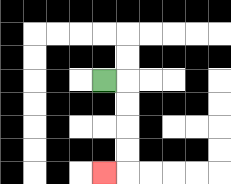{'start': '[4, 3]', 'end': '[4, 7]', 'path_directions': 'R,D,D,D,D,L', 'path_coordinates': '[[4, 3], [5, 3], [5, 4], [5, 5], [5, 6], [5, 7], [4, 7]]'}